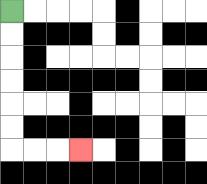{'start': '[0, 0]', 'end': '[3, 6]', 'path_directions': 'D,D,D,D,D,D,R,R,R', 'path_coordinates': '[[0, 0], [0, 1], [0, 2], [0, 3], [0, 4], [0, 5], [0, 6], [1, 6], [2, 6], [3, 6]]'}